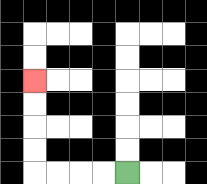{'start': '[5, 7]', 'end': '[1, 3]', 'path_directions': 'L,L,L,L,U,U,U,U', 'path_coordinates': '[[5, 7], [4, 7], [3, 7], [2, 7], [1, 7], [1, 6], [1, 5], [1, 4], [1, 3]]'}